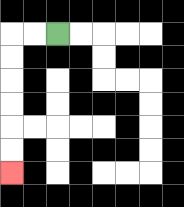{'start': '[2, 1]', 'end': '[0, 7]', 'path_directions': 'L,L,D,D,D,D,D,D', 'path_coordinates': '[[2, 1], [1, 1], [0, 1], [0, 2], [0, 3], [0, 4], [0, 5], [0, 6], [0, 7]]'}